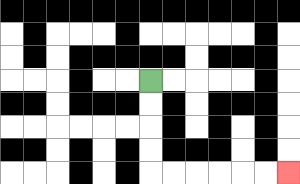{'start': '[6, 3]', 'end': '[12, 7]', 'path_directions': 'D,D,D,D,R,R,R,R,R,R', 'path_coordinates': '[[6, 3], [6, 4], [6, 5], [6, 6], [6, 7], [7, 7], [8, 7], [9, 7], [10, 7], [11, 7], [12, 7]]'}